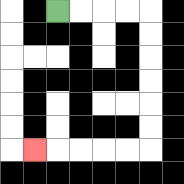{'start': '[2, 0]', 'end': '[1, 6]', 'path_directions': 'R,R,R,R,D,D,D,D,D,D,L,L,L,L,L', 'path_coordinates': '[[2, 0], [3, 0], [4, 0], [5, 0], [6, 0], [6, 1], [6, 2], [6, 3], [6, 4], [6, 5], [6, 6], [5, 6], [4, 6], [3, 6], [2, 6], [1, 6]]'}